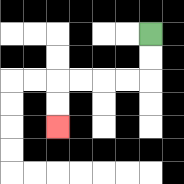{'start': '[6, 1]', 'end': '[2, 5]', 'path_directions': 'D,D,L,L,L,L,D,D', 'path_coordinates': '[[6, 1], [6, 2], [6, 3], [5, 3], [4, 3], [3, 3], [2, 3], [2, 4], [2, 5]]'}